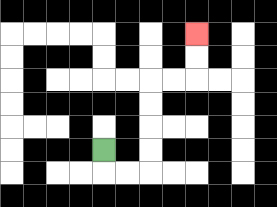{'start': '[4, 6]', 'end': '[8, 1]', 'path_directions': 'D,R,R,U,U,U,U,R,R,U,U', 'path_coordinates': '[[4, 6], [4, 7], [5, 7], [6, 7], [6, 6], [6, 5], [6, 4], [6, 3], [7, 3], [8, 3], [8, 2], [8, 1]]'}